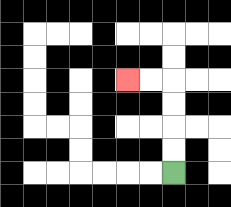{'start': '[7, 7]', 'end': '[5, 3]', 'path_directions': 'U,U,U,U,L,L', 'path_coordinates': '[[7, 7], [7, 6], [7, 5], [7, 4], [7, 3], [6, 3], [5, 3]]'}